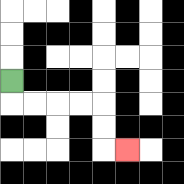{'start': '[0, 3]', 'end': '[5, 6]', 'path_directions': 'D,R,R,R,R,D,D,R', 'path_coordinates': '[[0, 3], [0, 4], [1, 4], [2, 4], [3, 4], [4, 4], [4, 5], [4, 6], [5, 6]]'}